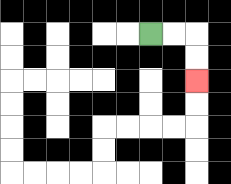{'start': '[6, 1]', 'end': '[8, 3]', 'path_directions': 'R,R,D,D', 'path_coordinates': '[[6, 1], [7, 1], [8, 1], [8, 2], [8, 3]]'}